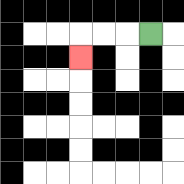{'start': '[6, 1]', 'end': '[3, 2]', 'path_directions': 'L,L,L,D', 'path_coordinates': '[[6, 1], [5, 1], [4, 1], [3, 1], [3, 2]]'}